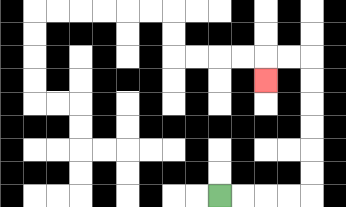{'start': '[9, 8]', 'end': '[11, 3]', 'path_directions': 'R,R,R,R,U,U,U,U,U,U,L,L,D', 'path_coordinates': '[[9, 8], [10, 8], [11, 8], [12, 8], [13, 8], [13, 7], [13, 6], [13, 5], [13, 4], [13, 3], [13, 2], [12, 2], [11, 2], [11, 3]]'}